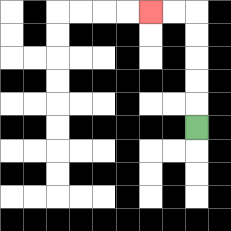{'start': '[8, 5]', 'end': '[6, 0]', 'path_directions': 'U,U,U,U,U,L,L', 'path_coordinates': '[[8, 5], [8, 4], [8, 3], [8, 2], [8, 1], [8, 0], [7, 0], [6, 0]]'}